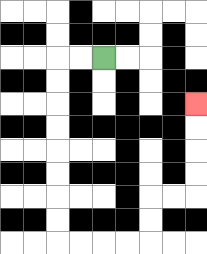{'start': '[4, 2]', 'end': '[8, 4]', 'path_directions': 'L,L,D,D,D,D,D,D,D,D,R,R,R,R,U,U,R,R,U,U,U,U', 'path_coordinates': '[[4, 2], [3, 2], [2, 2], [2, 3], [2, 4], [2, 5], [2, 6], [2, 7], [2, 8], [2, 9], [2, 10], [3, 10], [4, 10], [5, 10], [6, 10], [6, 9], [6, 8], [7, 8], [8, 8], [8, 7], [8, 6], [8, 5], [8, 4]]'}